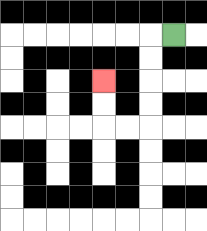{'start': '[7, 1]', 'end': '[4, 3]', 'path_directions': 'L,D,D,D,D,L,L,U,U', 'path_coordinates': '[[7, 1], [6, 1], [6, 2], [6, 3], [6, 4], [6, 5], [5, 5], [4, 5], [4, 4], [4, 3]]'}